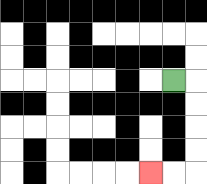{'start': '[7, 3]', 'end': '[6, 7]', 'path_directions': 'R,D,D,D,D,L,L', 'path_coordinates': '[[7, 3], [8, 3], [8, 4], [8, 5], [8, 6], [8, 7], [7, 7], [6, 7]]'}